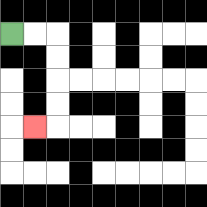{'start': '[0, 1]', 'end': '[1, 5]', 'path_directions': 'R,R,D,D,D,D,L', 'path_coordinates': '[[0, 1], [1, 1], [2, 1], [2, 2], [2, 3], [2, 4], [2, 5], [1, 5]]'}